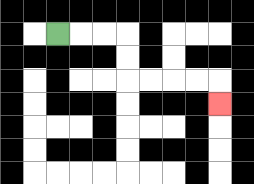{'start': '[2, 1]', 'end': '[9, 4]', 'path_directions': 'R,R,R,D,D,R,R,R,R,D', 'path_coordinates': '[[2, 1], [3, 1], [4, 1], [5, 1], [5, 2], [5, 3], [6, 3], [7, 3], [8, 3], [9, 3], [9, 4]]'}